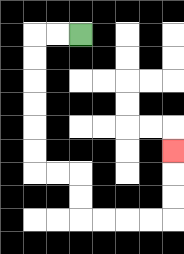{'start': '[3, 1]', 'end': '[7, 6]', 'path_directions': 'L,L,D,D,D,D,D,D,R,R,D,D,R,R,R,R,U,U,U', 'path_coordinates': '[[3, 1], [2, 1], [1, 1], [1, 2], [1, 3], [1, 4], [1, 5], [1, 6], [1, 7], [2, 7], [3, 7], [3, 8], [3, 9], [4, 9], [5, 9], [6, 9], [7, 9], [7, 8], [7, 7], [7, 6]]'}